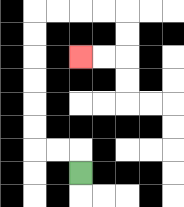{'start': '[3, 7]', 'end': '[3, 2]', 'path_directions': 'U,L,L,U,U,U,U,U,U,R,R,R,R,D,D,L,L', 'path_coordinates': '[[3, 7], [3, 6], [2, 6], [1, 6], [1, 5], [1, 4], [1, 3], [1, 2], [1, 1], [1, 0], [2, 0], [3, 0], [4, 0], [5, 0], [5, 1], [5, 2], [4, 2], [3, 2]]'}